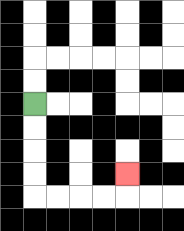{'start': '[1, 4]', 'end': '[5, 7]', 'path_directions': 'D,D,D,D,R,R,R,R,U', 'path_coordinates': '[[1, 4], [1, 5], [1, 6], [1, 7], [1, 8], [2, 8], [3, 8], [4, 8], [5, 8], [5, 7]]'}